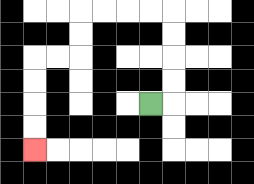{'start': '[6, 4]', 'end': '[1, 6]', 'path_directions': 'R,U,U,U,U,L,L,L,L,D,D,L,L,D,D,D,D', 'path_coordinates': '[[6, 4], [7, 4], [7, 3], [7, 2], [7, 1], [7, 0], [6, 0], [5, 0], [4, 0], [3, 0], [3, 1], [3, 2], [2, 2], [1, 2], [1, 3], [1, 4], [1, 5], [1, 6]]'}